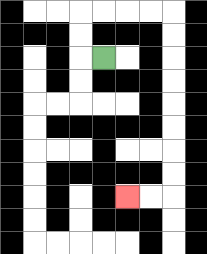{'start': '[4, 2]', 'end': '[5, 8]', 'path_directions': 'L,U,U,R,R,R,R,D,D,D,D,D,D,D,D,L,L', 'path_coordinates': '[[4, 2], [3, 2], [3, 1], [3, 0], [4, 0], [5, 0], [6, 0], [7, 0], [7, 1], [7, 2], [7, 3], [7, 4], [7, 5], [7, 6], [7, 7], [7, 8], [6, 8], [5, 8]]'}